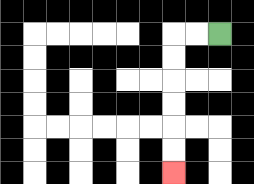{'start': '[9, 1]', 'end': '[7, 7]', 'path_directions': 'L,L,D,D,D,D,D,D', 'path_coordinates': '[[9, 1], [8, 1], [7, 1], [7, 2], [7, 3], [7, 4], [7, 5], [7, 6], [7, 7]]'}